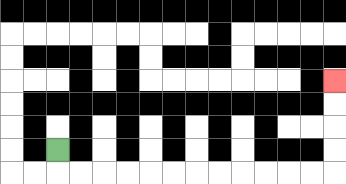{'start': '[2, 6]', 'end': '[14, 3]', 'path_directions': 'D,R,R,R,R,R,R,R,R,R,R,R,R,U,U,U,U', 'path_coordinates': '[[2, 6], [2, 7], [3, 7], [4, 7], [5, 7], [6, 7], [7, 7], [8, 7], [9, 7], [10, 7], [11, 7], [12, 7], [13, 7], [14, 7], [14, 6], [14, 5], [14, 4], [14, 3]]'}